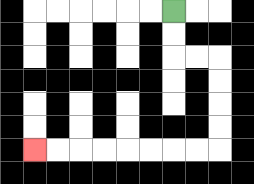{'start': '[7, 0]', 'end': '[1, 6]', 'path_directions': 'D,D,R,R,D,D,D,D,L,L,L,L,L,L,L,L', 'path_coordinates': '[[7, 0], [7, 1], [7, 2], [8, 2], [9, 2], [9, 3], [9, 4], [9, 5], [9, 6], [8, 6], [7, 6], [6, 6], [5, 6], [4, 6], [3, 6], [2, 6], [1, 6]]'}